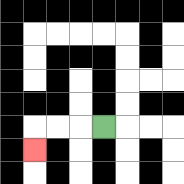{'start': '[4, 5]', 'end': '[1, 6]', 'path_directions': 'L,L,L,D', 'path_coordinates': '[[4, 5], [3, 5], [2, 5], [1, 5], [1, 6]]'}